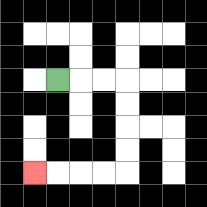{'start': '[2, 3]', 'end': '[1, 7]', 'path_directions': 'R,R,R,D,D,D,D,L,L,L,L', 'path_coordinates': '[[2, 3], [3, 3], [4, 3], [5, 3], [5, 4], [5, 5], [5, 6], [5, 7], [4, 7], [3, 7], [2, 7], [1, 7]]'}